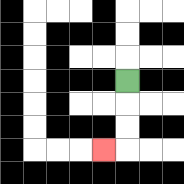{'start': '[5, 3]', 'end': '[4, 6]', 'path_directions': 'D,D,D,L', 'path_coordinates': '[[5, 3], [5, 4], [5, 5], [5, 6], [4, 6]]'}